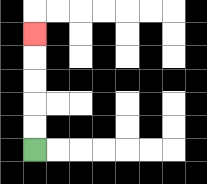{'start': '[1, 6]', 'end': '[1, 1]', 'path_directions': 'U,U,U,U,U', 'path_coordinates': '[[1, 6], [1, 5], [1, 4], [1, 3], [1, 2], [1, 1]]'}